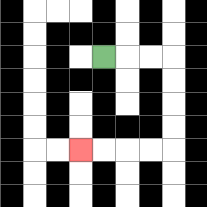{'start': '[4, 2]', 'end': '[3, 6]', 'path_directions': 'R,R,R,D,D,D,D,L,L,L,L', 'path_coordinates': '[[4, 2], [5, 2], [6, 2], [7, 2], [7, 3], [7, 4], [7, 5], [7, 6], [6, 6], [5, 6], [4, 6], [3, 6]]'}